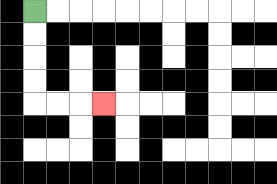{'start': '[1, 0]', 'end': '[4, 4]', 'path_directions': 'D,D,D,D,R,R,R', 'path_coordinates': '[[1, 0], [1, 1], [1, 2], [1, 3], [1, 4], [2, 4], [3, 4], [4, 4]]'}